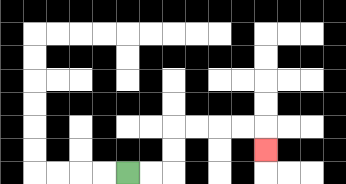{'start': '[5, 7]', 'end': '[11, 6]', 'path_directions': 'R,R,U,U,R,R,R,R,D', 'path_coordinates': '[[5, 7], [6, 7], [7, 7], [7, 6], [7, 5], [8, 5], [9, 5], [10, 5], [11, 5], [11, 6]]'}